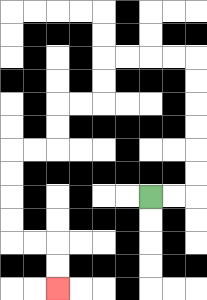{'start': '[6, 8]', 'end': '[2, 12]', 'path_directions': 'R,R,U,U,U,U,U,U,L,L,L,L,D,D,L,L,D,D,L,L,D,D,D,D,R,R,D,D', 'path_coordinates': '[[6, 8], [7, 8], [8, 8], [8, 7], [8, 6], [8, 5], [8, 4], [8, 3], [8, 2], [7, 2], [6, 2], [5, 2], [4, 2], [4, 3], [4, 4], [3, 4], [2, 4], [2, 5], [2, 6], [1, 6], [0, 6], [0, 7], [0, 8], [0, 9], [0, 10], [1, 10], [2, 10], [2, 11], [2, 12]]'}